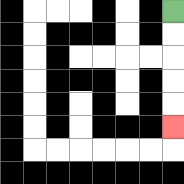{'start': '[7, 0]', 'end': '[7, 5]', 'path_directions': 'D,D,D,D,D', 'path_coordinates': '[[7, 0], [7, 1], [7, 2], [7, 3], [7, 4], [7, 5]]'}